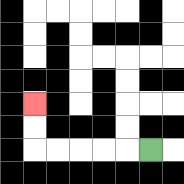{'start': '[6, 6]', 'end': '[1, 4]', 'path_directions': 'L,L,L,L,L,U,U', 'path_coordinates': '[[6, 6], [5, 6], [4, 6], [3, 6], [2, 6], [1, 6], [1, 5], [1, 4]]'}